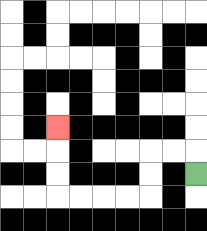{'start': '[8, 7]', 'end': '[2, 5]', 'path_directions': 'U,L,L,D,D,L,L,L,L,U,U,U', 'path_coordinates': '[[8, 7], [8, 6], [7, 6], [6, 6], [6, 7], [6, 8], [5, 8], [4, 8], [3, 8], [2, 8], [2, 7], [2, 6], [2, 5]]'}